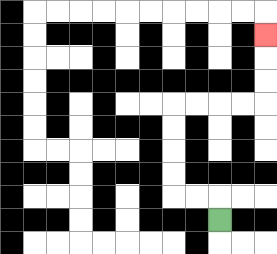{'start': '[9, 9]', 'end': '[11, 1]', 'path_directions': 'U,L,L,U,U,U,U,R,R,R,R,U,U,U', 'path_coordinates': '[[9, 9], [9, 8], [8, 8], [7, 8], [7, 7], [7, 6], [7, 5], [7, 4], [8, 4], [9, 4], [10, 4], [11, 4], [11, 3], [11, 2], [11, 1]]'}